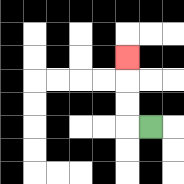{'start': '[6, 5]', 'end': '[5, 2]', 'path_directions': 'L,U,U,U', 'path_coordinates': '[[6, 5], [5, 5], [5, 4], [5, 3], [5, 2]]'}